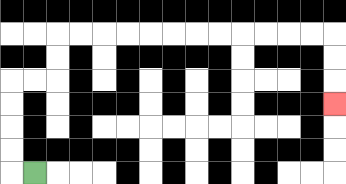{'start': '[1, 7]', 'end': '[14, 4]', 'path_directions': 'L,U,U,U,U,R,R,U,U,R,R,R,R,R,R,R,R,R,R,R,R,D,D,D', 'path_coordinates': '[[1, 7], [0, 7], [0, 6], [0, 5], [0, 4], [0, 3], [1, 3], [2, 3], [2, 2], [2, 1], [3, 1], [4, 1], [5, 1], [6, 1], [7, 1], [8, 1], [9, 1], [10, 1], [11, 1], [12, 1], [13, 1], [14, 1], [14, 2], [14, 3], [14, 4]]'}